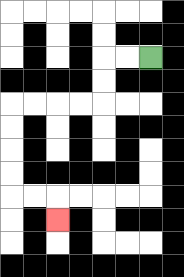{'start': '[6, 2]', 'end': '[2, 9]', 'path_directions': 'L,L,D,D,L,L,L,L,D,D,D,D,R,R,D', 'path_coordinates': '[[6, 2], [5, 2], [4, 2], [4, 3], [4, 4], [3, 4], [2, 4], [1, 4], [0, 4], [0, 5], [0, 6], [0, 7], [0, 8], [1, 8], [2, 8], [2, 9]]'}